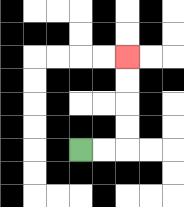{'start': '[3, 6]', 'end': '[5, 2]', 'path_directions': 'R,R,U,U,U,U', 'path_coordinates': '[[3, 6], [4, 6], [5, 6], [5, 5], [5, 4], [5, 3], [5, 2]]'}